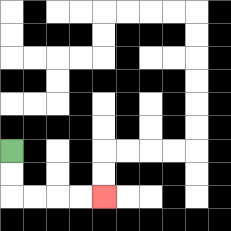{'start': '[0, 6]', 'end': '[4, 8]', 'path_directions': 'D,D,R,R,R,R', 'path_coordinates': '[[0, 6], [0, 7], [0, 8], [1, 8], [2, 8], [3, 8], [4, 8]]'}